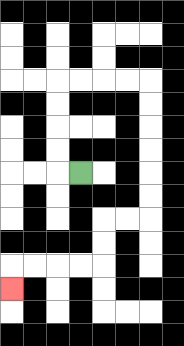{'start': '[3, 7]', 'end': '[0, 12]', 'path_directions': 'L,U,U,U,U,R,R,R,R,D,D,D,D,D,D,L,L,D,D,L,L,L,L,D', 'path_coordinates': '[[3, 7], [2, 7], [2, 6], [2, 5], [2, 4], [2, 3], [3, 3], [4, 3], [5, 3], [6, 3], [6, 4], [6, 5], [6, 6], [6, 7], [6, 8], [6, 9], [5, 9], [4, 9], [4, 10], [4, 11], [3, 11], [2, 11], [1, 11], [0, 11], [0, 12]]'}